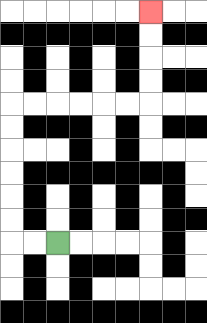{'start': '[2, 10]', 'end': '[6, 0]', 'path_directions': 'L,L,U,U,U,U,U,U,R,R,R,R,R,R,U,U,U,U', 'path_coordinates': '[[2, 10], [1, 10], [0, 10], [0, 9], [0, 8], [0, 7], [0, 6], [0, 5], [0, 4], [1, 4], [2, 4], [3, 4], [4, 4], [5, 4], [6, 4], [6, 3], [6, 2], [6, 1], [6, 0]]'}